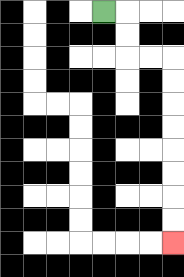{'start': '[4, 0]', 'end': '[7, 10]', 'path_directions': 'R,D,D,R,R,D,D,D,D,D,D,D,D', 'path_coordinates': '[[4, 0], [5, 0], [5, 1], [5, 2], [6, 2], [7, 2], [7, 3], [7, 4], [7, 5], [7, 6], [7, 7], [7, 8], [7, 9], [7, 10]]'}